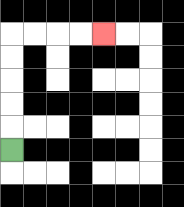{'start': '[0, 6]', 'end': '[4, 1]', 'path_directions': 'U,U,U,U,U,R,R,R,R', 'path_coordinates': '[[0, 6], [0, 5], [0, 4], [0, 3], [0, 2], [0, 1], [1, 1], [2, 1], [3, 1], [4, 1]]'}